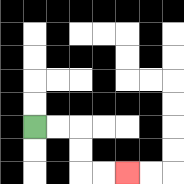{'start': '[1, 5]', 'end': '[5, 7]', 'path_directions': 'R,R,D,D,R,R', 'path_coordinates': '[[1, 5], [2, 5], [3, 5], [3, 6], [3, 7], [4, 7], [5, 7]]'}